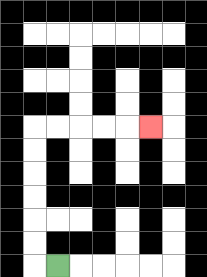{'start': '[2, 11]', 'end': '[6, 5]', 'path_directions': 'L,U,U,U,U,U,U,R,R,R,R,R', 'path_coordinates': '[[2, 11], [1, 11], [1, 10], [1, 9], [1, 8], [1, 7], [1, 6], [1, 5], [2, 5], [3, 5], [4, 5], [5, 5], [6, 5]]'}